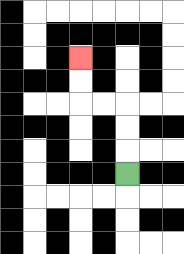{'start': '[5, 7]', 'end': '[3, 2]', 'path_directions': 'U,U,U,L,L,U,U', 'path_coordinates': '[[5, 7], [5, 6], [5, 5], [5, 4], [4, 4], [3, 4], [3, 3], [3, 2]]'}